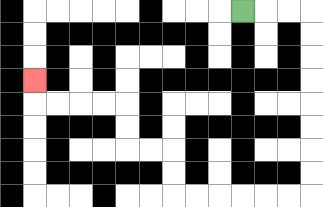{'start': '[10, 0]', 'end': '[1, 3]', 'path_directions': 'R,R,R,D,D,D,D,D,D,D,D,L,L,L,L,L,L,U,U,L,L,U,U,L,L,L,L,U', 'path_coordinates': '[[10, 0], [11, 0], [12, 0], [13, 0], [13, 1], [13, 2], [13, 3], [13, 4], [13, 5], [13, 6], [13, 7], [13, 8], [12, 8], [11, 8], [10, 8], [9, 8], [8, 8], [7, 8], [7, 7], [7, 6], [6, 6], [5, 6], [5, 5], [5, 4], [4, 4], [3, 4], [2, 4], [1, 4], [1, 3]]'}